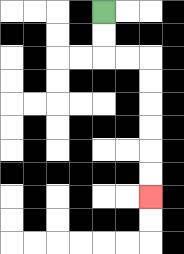{'start': '[4, 0]', 'end': '[6, 8]', 'path_directions': 'D,D,R,R,D,D,D,D,D,D', 'path_coordinates': '[[4, 0], [4, 1], [4, 2], [5, 2], [6, 2], [6, 3], [6, 4], [6, 5], [6, 6], [6, 7], [6, 8]]'}